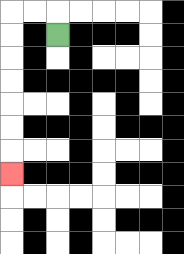{'start': '[2, 1]', 'end': '[0, 7]', 'path_directions': 'U,L,L,D,D,D,D,D,D,D', 'path_coordinates': '[[2, 1], [2, 0], [1, 0], [0, 0], [0, 1], [0, 2], [0, 3], [0, 4], [0, 5], [0, 6], [0, 7]]'}